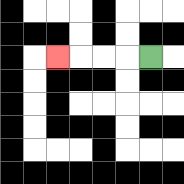{'start': '[6, 2]', 'end': '[2, 2]', 'path_directions': 'L,L,L,L', 'path_coordinates': '[[6, 2], [5, 2], [4, 2], [3, 2], [2, 2]]'}